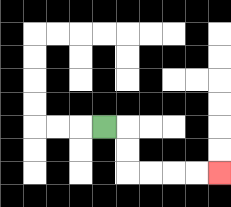{'start': '[4, 5]', 'end': '[9, 7]', 'path_directions': 'R,D,D,R,R,R,R', 'path_coordinates': '[[4, 5], [5, 5], [5, 6], [5, 7], [6, 7], [7, 7], [8, 7], [9, 7]]'}